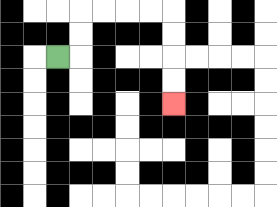{'start': '[2, 2]', 'end': '[7, 4]', 'path_directions': 'R,U,U,R,R,R,R,D,D,D,D', 'path_coordinates': '[[2, 2], [3, 2], [3, 1], [3, 0], [4, 0], [5, 0], [6, 0], [7, 0], [7, 1], [7, 2], [7, 3], [7, 4]]'}